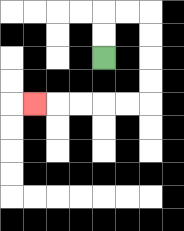{'start': '[4, 2]', 'end': '[1, 4]', 'path_directions': 'U,U,R,R,D,D,D,D,L,L,L,L,L', 'path_coordinates': '[[4, 2], [4, 1], [4, 0], [5, 0], [6, 0], [6, 1], [6, 2], [6, 3], [6, 4], [5, 4], [4, 4], [3, 4], [2, 4], [1, 4]]'}